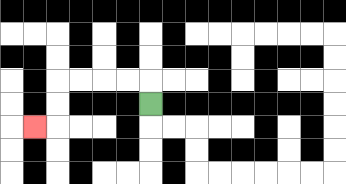{'start': '[6, 4]', 'end': '[1, 5]', 'path_directions': 'U,L,L,L,L,D,D,L', 'path_coordinates': '[[6, 4], [6, 3], [5, 3], [4, 3], [3, 3], [2, 3], [2, 4], [2, 5], [1, 5]]'}